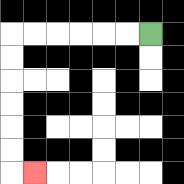{'start': '[6, 1]', 'end': '[1, 7]', 'path_directions': 'L,L,L,L,L,L,D,D,D,D,D,D,R', 'path_coordinates': '[[6, 1], [5, 1], [4, 1], [3, 1], [2, 1], [1, 1], [0, 1], [0, 2], [0, 3], [0, 4], [0, 5], [0, 6], [0, 7], [1, 7]]'}